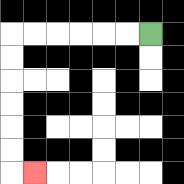{'start': '[6, 1]', 'end': '[1, 7]', 'path_directions': 'L,L,L,L,L,L,D,D,D,D,D,D,R', 'path_coordinates': '[[6, 1], [5, 1], [4, 1], [3, 1], [2, 1], [1, 1], [0, 1], [0, 2], [0, 3], [0, 4], [0, 5], [0, 6], [0, 7], [1, 7]]'}